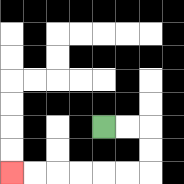{'start': '[4, 5]', 'end': '[0, 7]', 'path_directions': 'R,R,D,D,L,L,L,L,L,L', 'path_coordinates': '[[4, 5], [5, 5], [6, 5], [6, 6], [6, 7], [5, 7], [4, 7], [3, 7], [2, 7], [1, 7], [0, 7]]'}